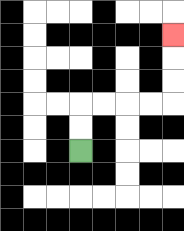{'start': '[3, 6]', 'end': '[7, 1]', 'path_directions': 'U,U,R,R,R,R,U,U,U', 'path_coordinates': '[[3, 6], [3, 5], [3, 4], [4, 4], [5, 4], [6, 4], [7, 4], [7, 3], [7, 2], [7, 1]]'}